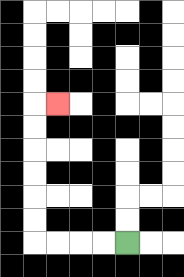{'start': '[5, 10]', 'end': '[2, 4]', 'path_directions': 'L,L,L,L,U,U,U,U,U,U,R', 'path_coordinates': '[[5, 10], [4, 10], [3, 10], [2, 10], [1, 10], [1, 9], [1, 8], [1, 7], [1, 6], [1, 5], [1, 4], [2, 4]]'}